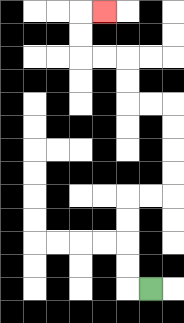{'start': '[6, 12]', 'end': '[4, 0]', 'path_directions': 'L,U,U,U,U,R,R,U,U,U,U,L,L,U,U,L,L,U,U,R', 'path_coordinates': '[[6, 12], [5, 12], [5, 11], [5, 10], [5, 9], [5, 8], [6, 8], [7, 8], [7, 7], [7, 6], [7, 5], [7, 4], [6, 4], [5, 4], [5, 3], [5, 2], [4, 2], [3, 2], [3, 1], [3, 0], [4, 0]]'}